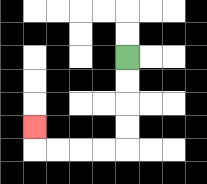{'start': '[5, 2]', 'end': '[1, 5]', 'path_directions': 'D,D,D,D,L,L,L,L,U', 'path_coordinates': '[[5, 2], [5, 3], [5, 4], [5, 5], [5, 6], [4, 6], [3, 6], [2, 6], [1, 6], [1, 5]]'}